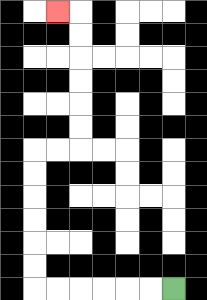{'start': '[7, 12]', 'end': '[2, 0]', 'path_directions': 'L,L,L,L,L,L,U,U,U,U,U,U,R,R,U,U,U,U,U,U,L', 'path_coordinates': '[[7, 12], [6, 12], [5, 12], [4, 12], [3, 12], [2, 12], [1, 12], [1, 11], [1, 10], [1, 9], [1, 8], [1, 7], [1, 6], [2, 6], [3, 6], [3, 5], [3, 4], [3, 3], [3, 2], [3, 1], [3, 0], [2, 0]]'}